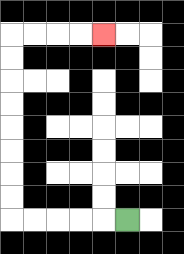{'start': '[5, 9]', 'end': '[4, 1]', 'path_directions': 'L,L,L,L,L,U,U,U,U,U,U,U,U,R,R,R,R', 'path_coordinates': '[[5, 9], [4, 9], [3, 9], [2, 9], [1, 9], [0, 9], [0, 8], [0, 7], [0, 6], [0, 5], [0, 4], [0, 3], [0, 2], [0, 1], [1, 1], [2, 1], [3, 1], [4, 1]]'}